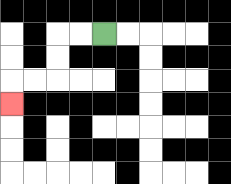{'start': '[4, 1]', 'end': '[0, 4]', 'path_directions': 'L,L,D,D,L,L,D', 'path_coordinates': '[[4, 1], [3, 1], [2, 1], [2, 2], [2, 3], [1, 3], [0, 3], [0, 4]]'}